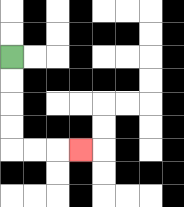{'start': '[0, 2]', 'end': '[3, 6]', 'path_directions': 'D,D,D,D,R,R,R', 'path_coordinates': '[[0, 2], [0, 3], [0, 4], [0, 5], [0, 6], [1, 6], [2, 6], [3, 6]]'}